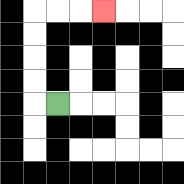{'start': '[2, 4]', 'end': '[4, 0]', 'path_directions': 'L,U,U,U,U,R,R,R', 'path_coordinates': '[[2, 4], [1, 4], [1, 3], [1, 2], [1, 1], [1, 0], [2, 0], [3, 0], [4, 0]]'}